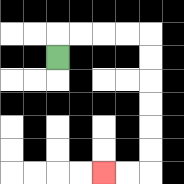{'start': '[2, 2]', 'end': '[4, 7]', 'path_directions': 'U,R,R,R,R,D,D,D,D,D,D,L,L', 'path_coordinates': '[[2, 2], [2, 1], [3, 1], [4, 1], [5, 1], [6, 1], [6, 2], [6, 3], [6, 4], [6, 5], [6, 6], [6, 7], [5, 7], [4, 7]]'}